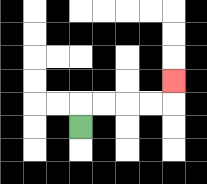{'start': '[3, 5]', 'end': '[7, 3]', 'path_directions': 'U,R,R,R,R,U', 'path_coordinates': '[[3, 5], [3, 4], [4, 4], [5, 4], [6, 4], [7, 4], [7, 3]]'}